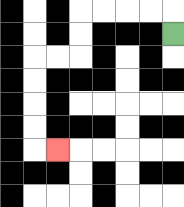{'start': '[7, 1]', 'end': '[2, 6]', 'path_directions': 'U,L,L,L,L,D,D,L,L,D,D,D,D,R', 'path_coordinates': '[[7, 1], [7, 0], [6, 0], [5, 0], [4, 0], [3, 0], [3, 1], [3, 2], [2, 2], [1, 2], [1, 3], [1, 4], [1, 5], [1, 6], [2, 6]]'}